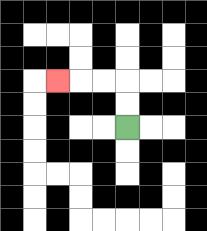{'start': '[5, 5]', 'end': '[2, 3]', 'path_directions': 'U,U,L,L,L', 'path_coordinates': '[[5, 5], [5, 4], [5, 3], [4, 3], [3, 3], [2, 3]]'}